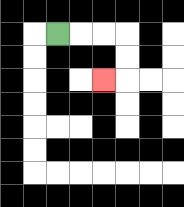{'start': '[2, 1]', 'end': '[4, 3]', 'path_directions': 'R,R,R,D,D,L', 'path_coordinates': '[[2, 1], [3, 1], [4, 1], [5, 1], [5, 2], [5, 3], [4, 3]]'}